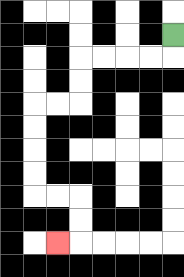{'start': '[7, 1]', 'end': '[2, 10]', 'path_directions': 'D,L,L,L,L,D,D,L,L,D,D,D,D,R,R,D,D,L', 'path_coordinates': '[[7, 1], [7, 2], [6, 2], [5, 2], [4, 2], [3, 2], [3, 3], [3, 4], [2, 4], [1, 4], [1, 5], [1, 6], [1, 7], [1, 8], [2, 8], [3, 8], [3, 9], [3, 10], [2, 10]]'}